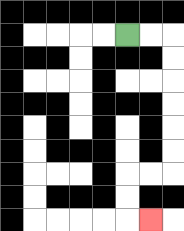{'start': '[5, 1]', 'end': '[6, 9]', 'path_directions': 'R,R,D,D,D,D,D,D,L,L,D,D,R', 'path_coordinates': '[[5, 1], [6, 1], [7, 1], [7, 2], [7, 3], [7, 4], [7, 5], [7, 6], [7, 7], [6, 7], [5, 7], [5, 8], [5, 9], [6, 9]]'}